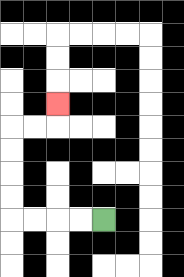{'start': '[4, 9]', 'end': '[2, 4]', 'path_directions': 'L,L,L,L,U,U,U,U,R,R,U', 'path_coordinates': '[[4, 9], [3, 9], [2, 9], [1, 9], [0, 9], [0, 8], [0, 7], [0, 6], [0, 5], [1, 5], [2, 5], [2, 4]]'}